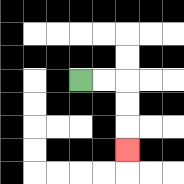{'start': '[3, 3]', 'end': '[5, 6]', 'path_directions': 'R,R,D,D,D', 'path_coordinates': '[[3, 3], [4, 3], [5, 3], [5, 4], [5, 5], [5, 6]]'}